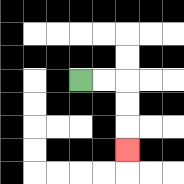{'start': '[3, 3]', 'end': '[5, 6]', 'path_directions': 'R,R,D,D,D', 'path_coordinates': '[[3, 3], [4, 3], [5, 3], [5, 4], [5, 5], [5, 6]]'}